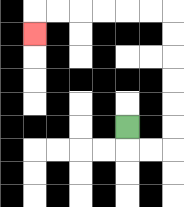{'start': '[5, 5]', 'end': '[1, 1]', 'path_directions': 'D,R,R,U,U,U,U,U,U,L,L,L,L,L,L,D', 'path_coordinates': '[[5, 5], [5, 6], [6, 6], [7, 6], [7, 5], [7, 4], [7, 3], [7, 2], [7, 1], [7, 0], [6, 0], [5, 0], [4, 0], [3, 0], [2, 0], [1, 0], [1, 1]]'}